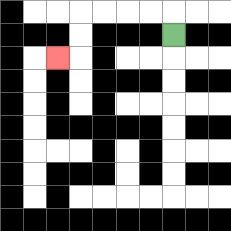{'start': '[7, 1]', 'end': '[2, 2]', 'path_directions': 'U,L,L,L,L,D,D,L', 'path_coordinates': '[[7, 1], [7, 0], [6, 0], [5, 0], [4, 0], [3, 0], [3, 1], [3, 2], [2, 2]]'}